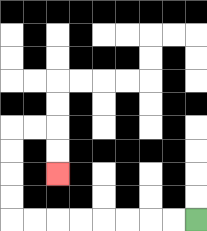{'start': '[8, 9]', 'end': '[2, 7]', 'path_directions': 'L,L,L,L,L,L,L,L,U,U,U,U,R,R,D,D', 'path_coordinates': '[[8, 9], [7, 9], [6, 9], [5, 9], [4, 9], [3, 9], [2, 9], [1, 9], [0, 9], [0, 8], [0, 7], [0, 6], [0, 5], [1, 5], [2, 5], [2, 6], [2, 7]]'}